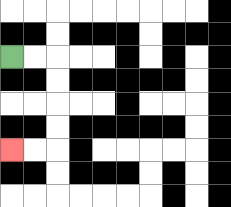{'start': '[0, 2]', 'end': '[0, 6]', 'path_directions': 'R,R,D,D,D,D,L,L', 'path_coordinates': '[[0, 2], [1, 2], [2, 2], [2, 3], [2, 4], [2, 5], [2, 6], [1, 6], [0, 6]]'}